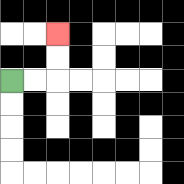{'start': '[0, 3]', 'end': '[2, 1]', 'path_directions': 'R,R,U,U', 'path_coordinates': '[[0, 3], [1, 3], [2, 3], [2, 2], [2, 1]]'}